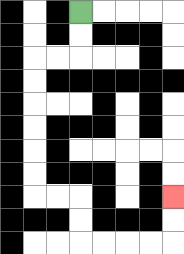{'start': '[3, 0]', 'end': '[7, 8]', 'path_directions': 'D,D,L,L,D,D,D,D,D,D,R,R,D,D,R,R,R,R,U,U', 'path_coordinates': '[[3, 0], [3, 1], [3, 2], [2, 2], [1, 2], [1, 3], [1, 4], [1, 5], [1, 6], [1, 7], [1, 8], [2, 8], [3, 8], [3, 9], [3, 10], [4, 10], [5, 10], [6, 10], [7, 10], [7, 9], [7, 8]]'}